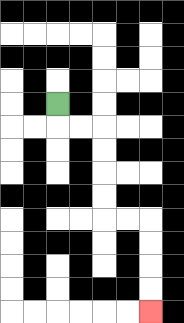{'start': '[2, 4]', 'end': '[6, 13]', 'path_directions': 'D,R,R,D,D,D,D,R,R,D,D,D,D', 'path_coordinates': '[[2, 4], [2, 5], [3, 5], [4, 5], [4, 6], [4, 7], [4, 8], [4, 9], [5, 9], [6, 9], [6, 10], [6, 11], [6, 12], [6, 13]]'}